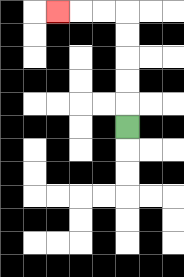{'start': '[5, 5]', 'end': '[2, 0]', 'path_directions': 'U,U,U,U,U,L,L,L', 'path_coordinates': '[[5, 5], [5, 4], [5, 3], [5, 2], [5, 1], [5, 0], [4, 0], [3, 0], [2, 0]]'}